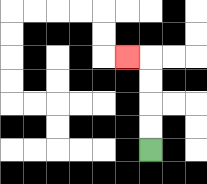{'start': '[6, 6]', 'end': '[5, 2]', 'path_directions': 'U,U,U,U,L', 'path_coordinates': '[[6, 6], [6, 5], [6, 4], [6, 3], [6, 2], [5, 2]]'}